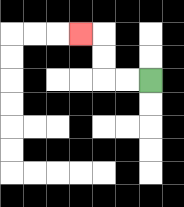{'start': '[6, 3]', 'end': '[3, 1]', 'path_directions': 'L,L,U,U,L', 'path_coordinates': '[[6, 3], [5, 3], [4, 3], [4, 2], [4, 1], [3, 1]]'}